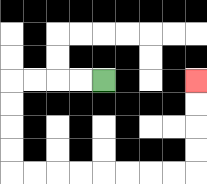{'start': '[4, 3]', 'end': '[8, 3]', 'path_directions': 'L,L,L,L,D,D,D,D,R,R,R,R,R,R,R,R,U,U,U,U', 'path_coordinates': '[[4, 3], [3, 3], [2, 3], [1, 3], [0, 3], [0, 4], [0, 5], [0, 6], [0, 7], [1, 7], [2, 7], [3, 7], [4, 7], [5, 7], [6, 7], [7, 7], [8, 7], [8, 6], [8, 5], [8, 4], [8, 3]]'}